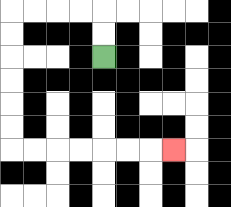{'start': '[4, 2]', 'end': '[7, 6]', 'path_directions': 'U,U,L,L,L,L,D,D,D,D,D,D,R,R,R,R,R,R,R', 'path_coordinates': '[[4, 2], [4, 1], [4, 0], [3, 0], [2, 0], [1, 0], [0, 0], [0, 1], [0, 2], [0, 3], [0, 4], [0, 5], [0, 6], [1, 6], [2, 6], [3, 6], [4, 6], [5, 6], [6, 6], [7, 6]]'}